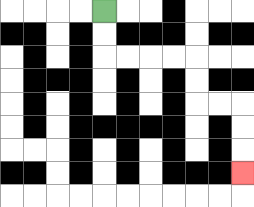{'start': '[4, 0]', 'end': '[10, 7]', 'path_directions': 'D,D,R,R,R,R,D,D,R,R,D,D,D', 'path_coordinates': '[[4, 0], [4, 1], [4, 2], [5, 2], [6, 2], [7, 2], [8, 2], [8, 3], [8, 4], [9, 4], [10, 4], [10, 5], [10, 6], [10, 7]]'}